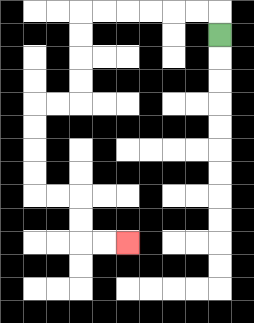{'start': '[9, 1]', 'end': '[5, 10]', 'path_directions': 'U,L,L,L,L,L,L,D,D,D,D,L,L,D,D,D,D,R,R,D,D,R,R', 'path_coordinates': '[[9, 1], [9, 0], [8, 0], [7, 0], [6, 0], [5, 0], [4, 0], [3, 0], [3, 1], [3, 2], [3, 3], [3, 4], [2, 4], [1, 4], [1, 5], [1, 6], [1, 7], [1, 8], [2, 8], [3, 8], [3, 9], [3, 10], [4, 10], [5, 10]]'}